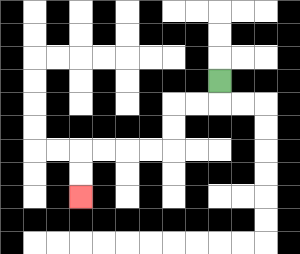{'start': '[9, 3]', 'end': '[3, 8]', 'path_directions': 'D,L,L,D,D,L,L,L,L,D,D', 'path_coordinates': '[[9, 3], [9, 4], [8, 4], [7, 4], [7, 5], [7, 6], [6, 6], [5, 6], [4, 6], [3, 6], [3, 7], [3, 8]]'}